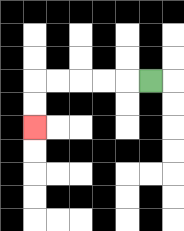{'start': '[6, 3]', 'end': '[1, 5]', 'path_directions': 'L,L,L,L,L,D,D', 'path_coordinates': '[[6, 3], [5, 3], [4, 3], [3, 3], [2, 3], [1, 3], [1, 4], [1, 5]]'}